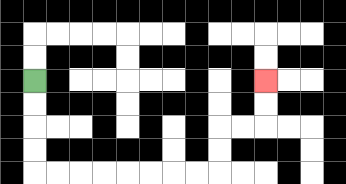{'start': '[1, 3]', 'end': '[11, 3]', 'path_directions': 'D,D,D,D,R,R,R,R,R,R,R,R,U,U,R,R,U,U', 'path_coordinates': '[[1, 3], [1, 4], [1, 5], [1, 6], [1, 7], [2, 7], [3, 7], [4, 7], [5, 7], [6, 7], [7, 7], [8, 7], [9, 7], [9, 6], [9, 5], [10, 5], [11, 5], [11, 4], [11, 3]]'}